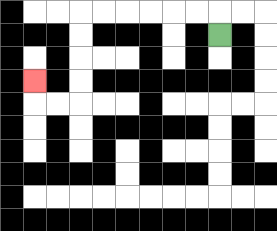{'start': '[9, 1]', 'end': '[1, 3]', 'path_directions': 'U,L,L,L,L,L,L,D,D,D,D,L,L,U', 'path_coordinates': '[[9, 1], [9, 0], [8, 0], [7, 0], [6, 0], [5, 0], [4, 0], [3, 0], [3, 1], [3, 2], [3, 3], [3, 4], [2, 4], [1, 4], [1, 3]]'}